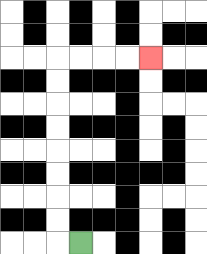{'start': '[3, 10]', 'end': '[6, 2]', 'path_directions': 'L,U,U,U,U,U,U,U,U,R,R,R,R', 'path_coordinates': '[[3, 10], [2, 10], [2, 9], [2, 8], [2, 7], [2, 6], [2, 5], [2, 4], [2, 3], [2, 2], [3, 2], [4, 2], [5, 2], [6, 2]]'}